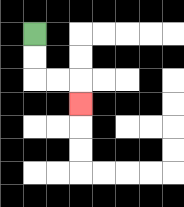{'start': '[1, 1]', 'end': '[3, 4]', 'path_directions': 'D,D,R,R,D', 'path_coordinates': '[[1, 1], [1, 2], [1, 3], [2, 3], [3, 3], [3, 4]]'}